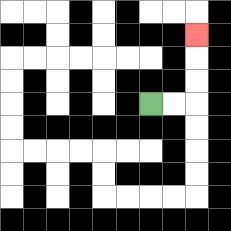{'start': '[6, 4]', 'end': '[8, 1]', 'path_directions': 'R,R,U,U,U', 'path_coordinates': '[[6, 4], [7, 4], [8, 4], [8, 3], [8, 2], [8, 1]]'}